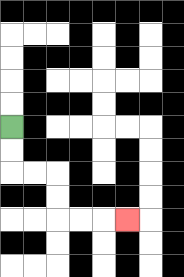{'start': '[0, 5]', 'end': '[5, 9]', 'path_directions': 'D,D,R,R,D,D,R,R,R', 'path_coordinates': '[[0, 5], [0, 6], [0, 7], [1, 7], [2, 7], [2, 8], [2, 9], [3, 9], [4, 9], [5, 9]]'}